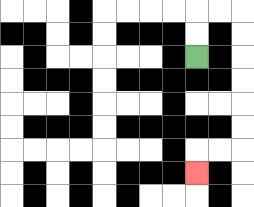{'start': '[8, 2]', 'end': '[8, 7]', 'path_directions': 'U,U,R,R,D,D,D,D,D,D,L,L,D', 'path_coordinates': '[[8, 2], [8, 1], [8, 0], [9, 0], [10, 0], [10, 1], [10, 2], [10, 3], [10, 4], [10, 5], [10, 6], [9, 6], [8, 6], [8, 7]]'}